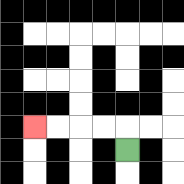{'start': '[5, 6]', 'end': '[1, 5]', 'path_directions': 'U,L,L,L,L', 'path_coordinates': '[[5, 6], [5, 5], [4, 5], [3, 5], [2, 5], [1, 5]]'}